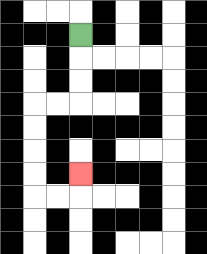{'start': '[3, 1]', 'end': '[3, 7]', 'path_directions': 'D,D,D,L,L,D,D,D,D,R,R,U', 'path_coordinates': '[[3, 1], [3, 2], [3, 3], [3, 4], [2, 4], [1, 4], [1, 5], [1, 6], [1, 7], [1, 8], [2, 8], [3, 8], [3, 7]]'}